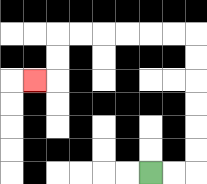{'start': '[6, 7]', 'end': '[1, 3]', 'path_directions': 'R,R,U,U,U,U,U,U,L,L,L,L,L,L,D,D,L', 'path_coordinates': '[[6, 7], [7, 7], [8, 7], [8, 6], [8, 5], [8, 4], [8, 3], [8, 2], [8, 1], [7, 1], [6, 1], [5, 1], [4, 1], [3, 1], [2, 1], [2, 2], [2, 3], [1, 3]]'}